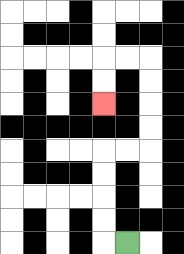{'start': '[5, 10]', 'end': '[4, 4]', 'path_directions': 'L,U,U,U,U,R,R,U,U,U,U,L,L,D,D', 'path_coordinates': '[[5, 10], [4, 10], [4, 9], [4, 8], [4, 7], [4, 6], [5, 6], [6, 6], [6, 5], [6, 4], [6, 3], [6, 2], [5, 2], [4, 2], [4, 3], [4, 4]]'}